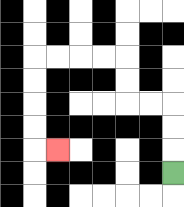{'start': '[7, 7]', 'end': '[2, 6]', 'path_directions': 'U,U,U,L,L,U,U,L,L,L,L,D,D,D,D,R', 'path_coordinates': '[[7, 7], [7, 6], [7, 5], [7, 4], [6, 4], [5, 4], [5, 3], [5, 2], [4, 2], [3, 2], [2, 2], [1, 2], [1, 3], [1, 4], [1, 5], [1, 6], [2, 6]]'}